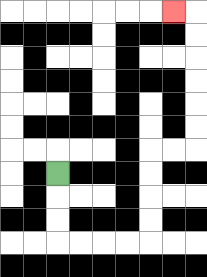{'start': '[2, 7]', 'end': '[7, 0]', 'path_directions': 'D,D,D,R,R,R,R,U,U,U,U,R,R,U,U,U,U,U,U,L', 'path_coordinates': '[[2, 7], [2, 8], [2, 9], [2, 10], [3, 10], [4, 10], [5, 10], [6, 10], [6, 9], [6, 8], [6, 7], [6, 6], [7, 6], [8, 6], [8, 5], [8, 4], [8, 3], [8, 2], [8, 1], [8, 0], [7, 0]]'}